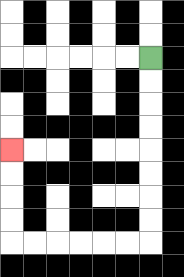{'start': '[6, 2]', 'end': '[0, 6]', 'path_directions': 'D,D,D,D,D,D,D,D,L,L,L,L,L,L,U,U,U,U', 'path_coordinates': '[[6, 2], [6, 3], [6, 4], [6, 5], [6, 6], [6, 7], [6, 8], [6, 9], [6, 10], [5, 10], [4, 10], [3, 10], [2, 10], [1, 10], [0, 10], [0, 9], [0, 8], [0, 7], [0, 6]]'}